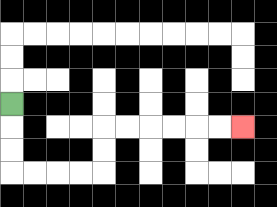{'start': '[0, 4]', 'end': '[10, 5]', 'path_directions': 'D,D,D,R,R,R,R,U,U,R,R,R,R,R,R', 'path_coordinates': '[[0, 4], [0, 5], [0, 6], [0, 7], [1, 7], [2, 7], [3, 7], [4, 7], [4, 6], [4, 5], [5, 5], [6, 5], [7, 5], [8, 5], [9, 5], [10, 5]]'}